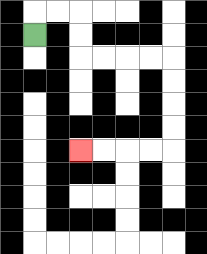{'start': '[1, 1]', 'end': '[3, 6]', 'path_directions': 'U,R,R,D,D,R,R,R,R,D,D,D,D,L,L,L,L', 'path_coordinates': '[[1, 1], [1, 0], [2, 0], [3, 0], [3, 1], [3, 2], [4, 2], [5, 2], [6, 2], [7, 2], [7, 3], [7, 4], [7, 5], [7, 6], [6, 6], [5, 6], [4, 6], [3, 6]]'}